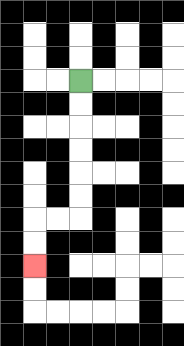{'start': '[3, 3]', 'end': '[1, 11]', 'path_directions': 'D,D,D,D,D,D,L,L,D,D', 'path_coordinates': '[[3, 3], [3, 4], [3, 5], [3, 6], [3, 7], [3, 8], [3, 9], [2, 9], [1, 9], [1, 10], [1, 11]]'}